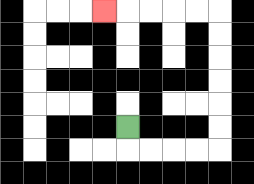{'start': '[5, 5]', 'end': '[4, 0]', 'path_directions': 'D,R,R,R,R,U,U,U,U,U,U,L,L,L,L,L', 'path_coordinates': '[[5, 5], [5, 6], [6, 6], [7, 6], [8, 6], [9, 6], [9, 5], [9, 4], [9, 3], [9, 2], [9, 1], [9, 0], [8, 0], [7, 0], [6, 0], [5, 0], [4, 0]]'}